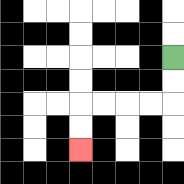{'start': '[7, 2]', 'end': '[3, 6]', 'path_directions': 'D,D,L,L,L,L,D,D', 'path_coordinates': '[[7, 2], [7, 3], [7, 4], [6, 4], [5, 4], [4, 4], [3, 4], [3, 5], [3, 6]]'}